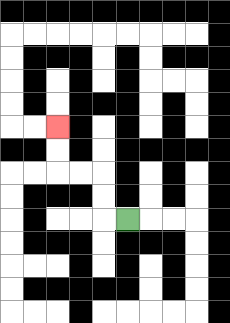{'start': '[5, 9]', 'end': '[2, 5]', 'path_directions': 'L,U,U,L,L,U,U', 'path_coordinates': '[[5, 9], [4, 9], [4, 8], [4, 7], [3, 7], [2, 7], [2, 6], [2, 5]]'}